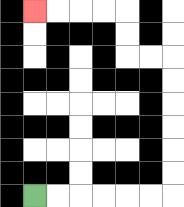{'start': '[1, 8]', 'end': '[1, 0]', 'path_directions': 'R,R,R,R,R,R,U,U,U,U,U,U,L,L,U,U,L,L,L,L', 'path_coordinates': '[[1, 8], [2, 8], [3, 8], [4, 8], [5, 8], [6, 8], [7, 8], [7, 7], [7, 6], [7, 5], [7, 4], [7, 3], [7, 2], [6, 2], [5, 2], [5, 1], [5, 0], [4, 0], [3, 0], [2, 0], [1, 0]]'}